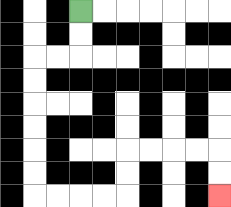{'start': '[3, 0]', 'end': '[9, 8]', 'path_directions': 'D,D,L,L,D,D,D,D,D,D,R,R,R,R,U,U,R,R,R,R,D,D', 'path_coordinates': '[[3, 0], [3, 1], [3, 2], [2, 2], [1, 2], [1, 3], [1, 4], [1, 5], [1, 6], [1, 7], [1, 8], [2, 8], [3, 8], [4, 8], [5, 8], [5, 7], [5, 6], [6, 6], [7, 6], [8, 6], [9, 6], [9, 7], [9, 8]]'}